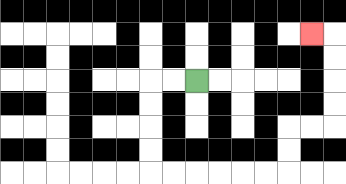{'start': '[8, 3]', 'end': '[13, 1]', 'path_directions': 'L,L,D,D,D,D,R,R,R,R,R,R,U,U,R,R,U,U,U,U,L', 'path_coordinates': '[[8, 3], [7, 3], [6, 3], [6, 4], [6, 5], [6, 6], [6, 7], [7, 7], [8, 7], [9, 7], [10, 7], [11, 7], [12, 7], [12, 6], [12, 5], [13, 5], [14, 5], [14, 4], [14, 3], [14, 2], [14, 1], [13, 1]]'}